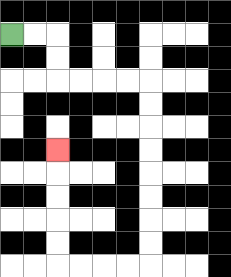{'start': '[0, 1]', 'end': '[2, 6]', 'path_directions': 'R,R,D,D,R,R,R,R,D,D,D,D,D,D,D,D,L,L,L,L,U,U,U,U,U', 'path_coordinates': '[[0, 1], [1, 1], [2, 1], [2, 2], [2, 3], [3, 3], [4, 3], [5, 3], [6, 3], [6, 4], [6, 5], [6, 6], [6, 7], [6, 8], [6, 9], [6, 10], [6, 11], [5, 11], [4, 11], [3, 11], [2, 11], [2, 10], [2, 9], [2, 8], [2, 7], [2, 6]]'}